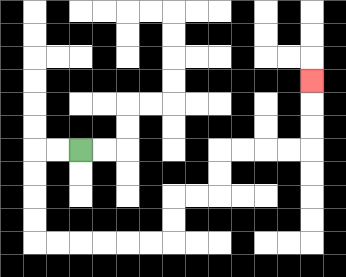{'start': '[3, 6]', 'end': '[13, 3]', 'path_directions': 'L,L,D,D,D,D,R,R,R,R,R,R,U,U,R,R,U,U,R,R,R,R,U,U,U', 'path_coordinates': '[[3, 6], [2, 6], [1, 6], [1, 7], [1, 8], [1, 9], [1, 10], [2, 10], [3, 10], [4, 10], [5, 10], [6, 10], [7, 10], [7, 9], [7, 8], [8, 8], [9, 8], [9, 7], [9, 6], [10, 6], [11, 6], [12, 6], [13, 6], [13, 5], [13, 4], [13, 3]]'}